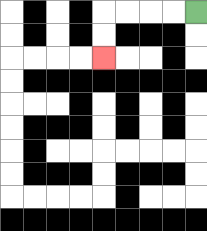{'start': '[8, 0]', 'end': '[4, 2]', 'path_directions': 'L,L,L,L,D,D', 'path_coordinates': '[[8, 0], [7, 0], [6, 0], [5, 0], [4, 0], [4, 1], [4, 2]]'}